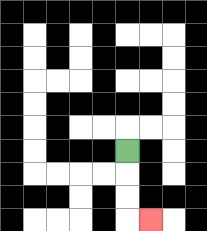{'start': '[5, 6]', 'end': '[6, 9]', 'path_directions': 'D,D,D,R', 'path_coordinates': '[[5, 6], [5, 7], [5, 8], [5, 9], [6, 9]]'}